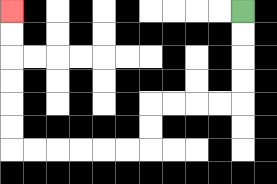{'start': '[10, 0]', 'end': '[0, 0]', 'path_directions': 'D,D,D,D,L,L,L,L,D,D,L,L,L,L,L,L,U,U,U,U,U,U', 'path_coordinates': '[[10, 0], [10, 1], [10, 2], [10, 3], [10, 4], [9, 4], [8, 4], [7, 4], [6, 4], [6, 5], [6, 6], [5, 6], [4, 6], [3, 6], [2, 6], [1, 6], [0, 6], [0, 5], [0, 4], [0, 3], [0, 2], [0, 1], [0, 0]]'}